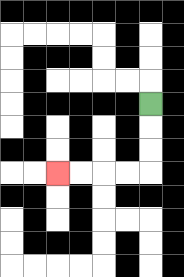{'start': '[6, 4]', 'end': '[2, 7]', 'path_directions': 'D,D,D,L,L,L,L', 'path_coordinates': '[[6, 4], [6, 5], [6, 6], [6, 7], [5, 7], [4, 7], [3, 7], [2, 7]]'}